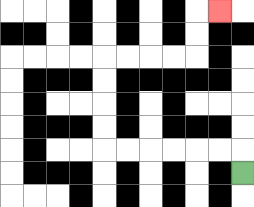{'start': '[10, 7]', 'end': '[9, 0]', 'path_directions': 'U,L,L,L,L,L,L,U,U,U,U,R,R,R,R,U,U,R', 'path_coordinates': '[[10, 7], [10, 6], [9, 6], [8, 6], [7, 6], [6, 6], [5, 6], [4, 6], [4, 5], [4, 4], [4, 3], [4, 2], [5, 2], [6, 2], [7, 2], [8, 2], [8, 1], [8, 0], [9, 0]]'}